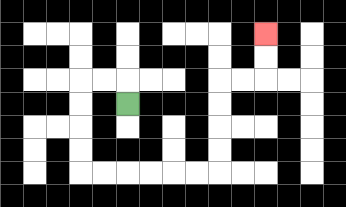{'start': '[5, 4]', 'end': '[11, 1]', 'path_directions': 'U,L,L,D,D,D,D,R,R,R,R,R,R,U,U,U,U,R,R,U,U', 'path_coordinates': '[[5, 4], [5, 3], [4, 3], [3, 3], [3, 4], [3, 5], [3, 6], [3, 7], [4, 7], [5, 7], [6, 7], [7, 7], [8, 7], [9, 7], [9, 6], [9, 5], [9, 4], [9, 3], [10, 3], [11, 3], [11, 2], [11, 1]]'}